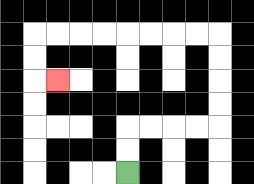{'start': '[5, 7]', 'end': '[2, 3]', 'path_directions': 'U,U,R,R,R,R,U,U,U,U,L,L,L,L,L,L,L,L,D,D,R', 'path_coordinates': '[[5, 7], [5, 6], [5, 5], [6, 5], [7, 5], [8, 5], [9, 5], [9, 4], [9, 3], [9, 2], [9, 1], [8, 1], [7, 1], [6, 1], [5, 1], [4, 1], [3, 1], [2, 1], [1, 1], [1, 2], [1, 3], [2, 3]]'}